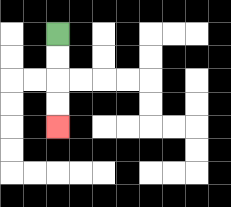{'start': '[2, 1]', 'end': '[2, 5]', 'path_directions': 'D,D,D,D', 'path_coordinates': '[[2, 1], [2, 2], [2, 3], [2, 4], [2, 5]]'}